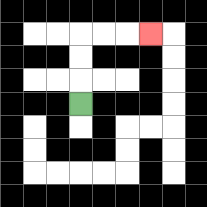{'start': '[3, 4]', 'end': '[6, 1]', 'path_directions': 'U,U,U,R,R,R', 'path_coordinates': '[[3, 4], [3, 3], [3, 2], [3, 1], [4, 1], [5, 1], [6, 1]]'}